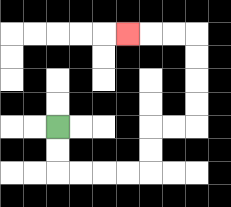{'start': '[2, 5]', 'end': '[5, 1]', 'path_directions': 'D,D,R,R,R,R,U,U,R,R,U,U,U,U,L,L,L', 'path_coordinates': '[[2, 5], [2, 6], [2, 7], [3, 7], [4, 7], [5, 7], [6, 7], [6, 6], [6, 5], [7, 5], [8, 5], [8, 4], [8, 3], [8, 2], [8, 1], [7, 1], [6, 1], [5, 1]]'}